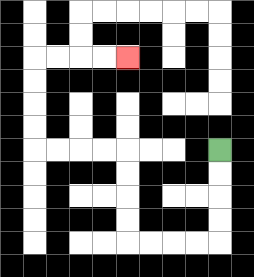{'start': '[9, 6]', 'end': '[5, 2]', 'path_directions': 'D,D,D,D,L,L,L,L,U,U,U,U,L,L,L,L,U,U,U,U,R,R,R,R', 'path_coordinates': '[[9, 6], [9, 7], [9, 8], [9, 9], [9, 10], [8, 10], [7, 10], [6, 10], [5, 10], [5, 9], [5, 8], [5, 7], [5, 6], [4, 6], [3, 6], [2, 6], [1, 6], [1, 5], [1, 4], [1, 3], [1, 2], [2, 2], [3, 2], [4, 2], [5, 2]]'}